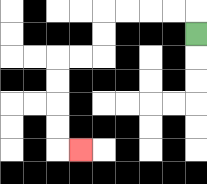{'start': '[8, 1]', 'end': '[3, 6]', 'path_directions': 'U,L,L,L,L,D,D,L,L,D,D,D,D,R', 'path_coordinates': '[[8, 1], [8, 0], [7, 0], [6, 0], [5, 0], [4, 0], [4, 1], [4, 2], [3, 2], [2, 2], [2, 3], [2, 4], [2, 5], [2, 6], [3, 6]]'}